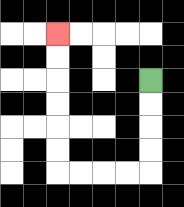{'start': '[6, 3]', 'end': '[2, 1]', 'path_directions': 'D,D,D,D,L,L,L,L,U,U,U,U,U,U', 'path_coordinates': '[[6, 3], [6, 4], [6, 5], [6, 6], [6, 7], [5, 7], [4, 7], [3, 7], [2, 7], [2, 6], [2, 5], [2, 4], [2, 3], [2, 2], [2, 1]]'}